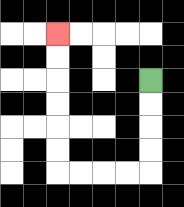{'start': '[6, 3]', 'end': '[2, 1]', 'path_directions': 'D,D,D,D,L,L,L,L,U,U,U,U,U,U', 'path_coordinates': '[[6, 3], [6, 4], [6, 5], [6, 6], [6, 7], [5, 7], [4, 7], [3, 7], [2, 7], [2, 6], [2, 5], [2, 4], [2, 3], [2, 2], [2, 1]]'}